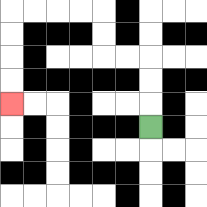{'start': '[6, 5]', 'end': '[0, 4]', 'path_directions': 'U,U,U,L,L,U,U,L,L,L,L,D,D,D,D', 'path_coordinates': '[[6, 5], [6, 4], [6, 3], [6, 2], [5, 2], [4, 2], [4, 1], [4, 0], [3, 0], [2, 0], [1, 0], [0, 0], [0, 1], [0, 2], [0, 3], [0, 4]]'}